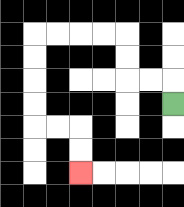{'start': '[7, 4]', 'end': '[3, 7]', 'path_directions': 'U,L,L,U,U,L,L,L,L,D,D,D,D,R,R,D,D', 'path_coordinates': '[[7, 4], [7, 3], [6, 3], [5, 3], [5, 2], [5, 1], [4, 1], [3, 1], [2, 1], [1, 1], [1, 2], [1, 3], [1, 4], [1, 5], [2, 5], [3, 5], [3, 6], [3, 7]]'}